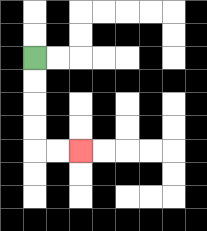{'start': '[1, 2]', 'end': '[3, 6]', 'path_directions': 'D,D,D,D,R,R', 'path_coordinates': '[[1, 2], [1, 3], [1, 4], [1, 5], [1, 6], [2, 6], [3, 6]]'}